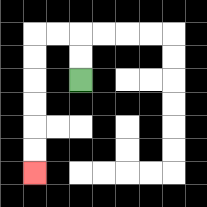{'start': '[3, 3]', 'end': '[1, 7]', 'path_directions': 'U,U,L,L,D,D,D,D,D,D', 'path_coordinates': '[[3, 3], [3, 2], [3, 1], [2, 1], [1, 1], [1, 2], [1, 3], [1, 4], [1, 5], [1, 6], [1, 7]]'}